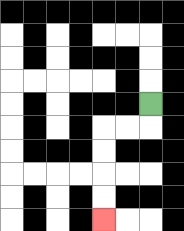{'start': '[6, 4]', 'end': '[4, 9]', 'path_directions': 'D,L,L,D,D,D,D', 'path_coordinates': '[[6, 4], [6, 5], [5, 5], [4, 5], [4, 6], [4, 7], [4, 8], [4, 9]]'}